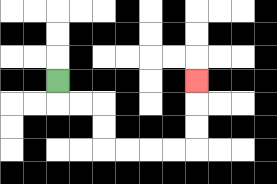{'start': '[2, 3]', 'end': '[8, 3]', 'path_directions': 'D,R,R,D,D,R,R,R,R,U,U,U', 'path_coordinates': '[[2, 3], [2, 4], [3, 4], [4, 4], [4, 5], [4, 6], [5, 6], [6, 6], [7, 6], [8, 6], [8, 5], [8, 4], [8, 3]]'}